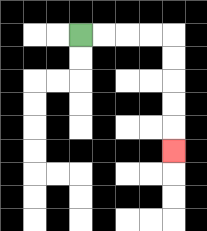{'start': '[3, 1]', 'end': '[7, 6]', 'path_directions': 'R,R,R,R,D,D,D,D,D', 'path_coordinates': '[[3, 1], [4, 1], [5, 1], [6, 1], [7, 1], [7, 2], [7, 3], [7, 4], [7, 5], [7, 6]]'}